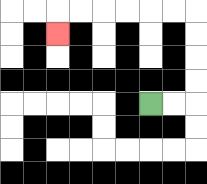{'start': '[6, 4]', 'end': '[2, 1]', 'path_directions': 'R,R,U,U,U,U,L,L,L,L,L,L,D', 'path_coordinates': '[[6, 4], [7, 4], [8, 4], [8, 3], [8, 2], [8, 1], [8, 0], [7, 0], [6, 0], [5, 0], [4, 0], [3, 0], [2, 0], [2, 1]]'}